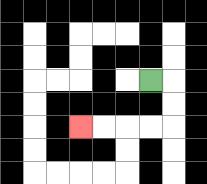{'start': '[6, 3]', 'end': '[3, 5]', 'path_directions': 'R,D,D,L,L,L,L', 'path_coordinates': '[[6, 3], [7, 3], [7, 4], [7, 5], [6, 5], [5, 5], [4, 5], [3, 5]]'}